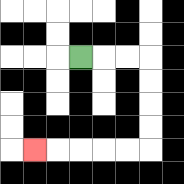{'start': '[3, 2]', 'end': '[1, 6]', 'path_directions': 'R,R,R,D,D,D,D,L,L,L,L,L', 'path_coordinates': '[[3, 2], [4, 2], [5, 2], [6, 2], [6, 3], [6, 4], [6, 5], [6, 6], [5, 6], [4, 6], [3, 6], [2, 6], [1, 6]]'}